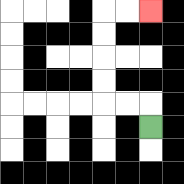{'start': '[6, 5]', 'end': '[6, 0]', 'path_directions': 'U,L,L,U,U,U,U,R,R', 'path_coordinates': '[[6, 5], [6, 4], [5, 4], [4, 4], [4, 3], [4, 2], [4, 1], [4, 0], [5, 0], [6, 0]]'}